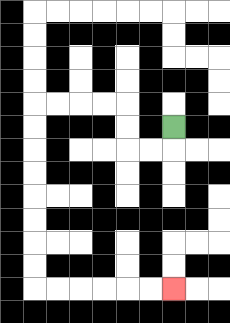{'start': '[7, 5]', 'end': '[7, 12]', 'path_directions': 'D,L,L,U,U,L,L,L,L,D,D,D,D,D,D,D,D,R,R,R,R,R,R', 'path_coordinates': '[[7, 5], [7, 6], [6, 6], [5, 6], [5, 5], [5, 4], [4, 4], [3, 4], [2, 4], [1, 4], [1, 5], [1, 6], [1, 7], [1, 8], [1, 9], [1, 10], [1, 11], [1, 12], [2, 12], [3, 12], [4, 12], [5, 12], [6, 12], [7, 12]]'}